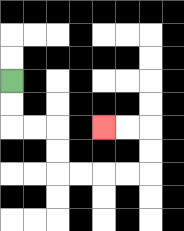{'start': '[0, 3]', 'end': '[4, 5]', 'path_directions': 'D,D,R,R,D,D,R,R,R,R,U,U,L,L', 'path_coordinates': '[[0, 3], [0, 4], [0, 5], [1, 5], [2, 5], [2, 6], [2, 7], [3, 7], [4, 7], [5, 7], [6, 7], [6, 6], [6, 5], [5, 5], [4, 5]]'}